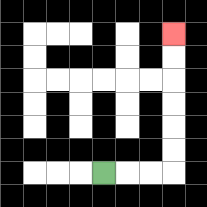{'start': '[4, 7]', 'end': '[7, 1]', 'path_directions': 'R,R,R,U,U,U,U,U,U', 'path_coordinates': '[[4, 7], [5, 7], [6, 7], [7, 7], [7, 6], [7, 5], [7, 4], [7, 3], [7, 2], [7, 1]]'}